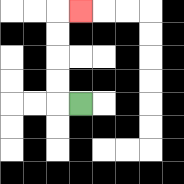{'start': '[3, 4]', 'end': '[3, 0]', 'path_directions': 'L,U,U,U,U,R', 'path_coordinates': '[[3, 4], [2, 4], [2, 3], [2, 2], [2, 1], [2, 0], [3, 0]]'}